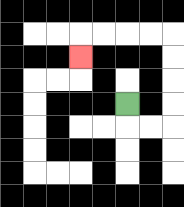{'start': '[5, 4]', 'end': '[3, 2]', 'path_directions': 'D,R,R,U,U,U,U,L,L,L,L,D', 'path_coordinates': '[[5, 4], [5, 5], [6, 5], [7, 5], [7, 4], [7, 3], [7, 2], [7, 1], [6, 1], [5, 1], [4, 1], [3, 1], [3, 2]]'}